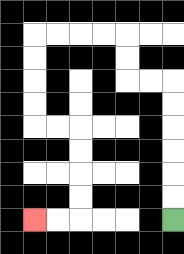{'start': '[7, 9]', 'end': '[1, 9]', 'path_directions': 'U,U,U,U,U,U,L,L,U,U,L,L,L,L,D,D,D,D,R,R,D,D,D,D,L,L', 'path_coordinates': '[[7, 9], [7, 8], [7, 7], [7, 6], [7, 5], [7, 4], [7, 3], [6, 3], [5, 3], [5, 2], [5, 1], [4, 1], [3, 1], [2, 1], [1, 1], [1, 2], [1, 3], [1, 4], [1, 5], [2, 5], [3, 5], [3, 6], [3, 7], [3, 8], [3, 9], [2, 9], [1, 9]]'}